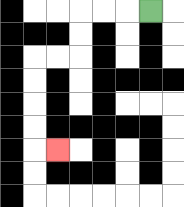{'start': '[6, 0]', 'end': '[2, 6]', 'path_directions': 'L,L,L,D,D,L,L,D,D,D,D,R', 'path_coordinates': '[[6, 0], [5, 0], [4, 0], [3, 0], [3, 1], [3, 2], [2, 2], [1, 2], [1, 3], [1, 4], [1, 5], [1, 6], [2, 6]]'}